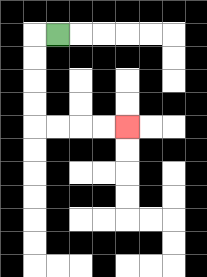{'start': '[2, 1]', 'end': '[5, 5]', 'path_directions': 'L,D,D,D,D,R,R,R,R', 'path_coordinates': '[[2, 1], [1, 1], [1, 2], [1, 3], [1, 4], [1, 5], [2, 5], [3, 5], [4, 5], [5, 5]]'}